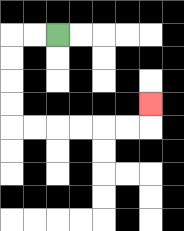{'start': '[2, 1]', 'end': '[6, 4]', 'path_directions': 'L,L,D,D,D,D,R,R,R,R,R,R,U', 'path_coordinates': '[[2, 1], [1, 1], [0, 1], [0, 2], [0, 3], [0, 4], [0, 5], [1, 5], [2, 5], [3, 5], [4, 5], [5, 5], [6, 5], [6, 4]]'}